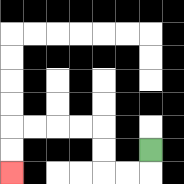{'start': '[6, 6]', 'end': '[0, 7]', 'path_directions': 'D,L,L,U,U,L,L,L,L,D,D', 'path_coordinates': '[[6, 6], [6, 7], [5, 7], [4, 7], [4, 6], [4, 5], [3, 5], [2, 5], [1, 5], [0, 5], [0, 6], [0, 7]]'}